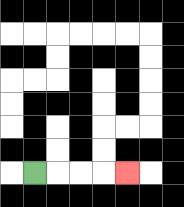{'start': '[1, 7]', 'end': '[5, 7]', 'path_directions': 'R,R,R,R', 'path_coordinates': '[[1, 7], [2, 7], [3, 7], [4, 7], [5, 7]]'}